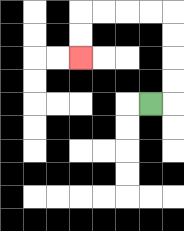{'start': '[6, 4]', 'end': '[3, 2]', 'path_directions': 'R,U,U,U,U,L,L,L,L,D,D', 'path_coordinates': '[[6, 4], [7, 4], [7, 3], [7, 2], [7, 1], [7, 0], [6, 0], [5, 0], [4, 0], [3, 0], [3, 1], [3, 2]]'}